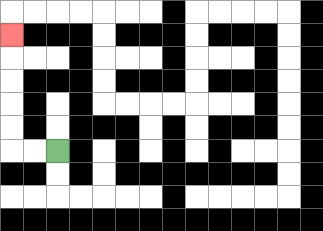{'start': '[2, 6]', 'end': '[0, 1]', 'path_directions': 'L,L,U,U,U,U,U', 'path_coordinates': '[[2, 6], [1, 6], [0, 6], [0, 5], [0, 4], [0, 3], [0, 2], [0, 1]]'}